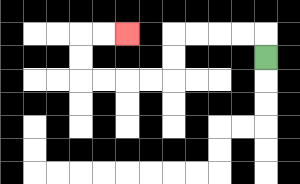{'start': '[11, 2]', 'end': '[5, 1]', 'path_directions': 'U,L,L,L,L,D,D,L,L,L,L,U,U,R,R', 'path_coordinates': '[[11, 2], [11, 1], [10, 1], [9, 1], [8, 1], [7, 1], [7, 2], [7, 3], [6, 3], [5, 3], [4, 3], [3, 3], [3, 2], [3, 1], [4, 1], [5, 1]]'}